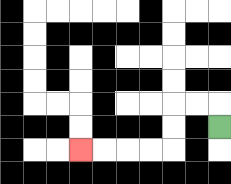{'start': '[9, 5]', 'end': '[3, 6]', 'path_directions': 'U,L,L,D,D,L,L,L,L', 'path_coordinates': '[[9, 5], [9, 4], [8, 4], [7, 4], [7, 5], [7, 6], [6, 6], [5, 6], [4, 6], [3, 6]]'}